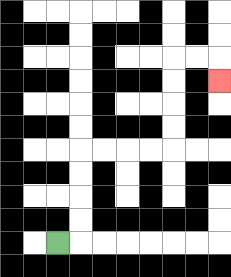{'start': '[2, 10]', 'end': '[9, 3]', 'path_directions': 'R,U,U,U,U,R,R,R,R,U,U,U,U,R,R,D', 'path_coordinates': '[[2, 10], [3, 10], [3, 9], [3, 8], [3, 7], [3, 6], [4, 6], [5, 6], [6, 6], [7, 6], [7, 5], [7, 4], [7, 3], [7, 2], [8, 2], [9, 2], [9, 3]]'}